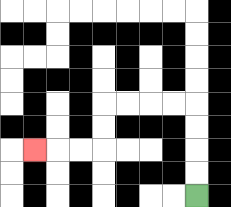{'start': '[8, 8]', 'end': '[1, 6]', 'path_directions': 'U,U,U,U,L,L,L,L,D,D,L,L,L', 'path_coordinates': '[[8, 8], [8, 7], [8, 6], [8, 5], [8, 4], [7, 4], [6, 4], [5, 4], [4, 4], [4, 5], [4, 6], [3, 6], [2, 6], [1, 6]]'}